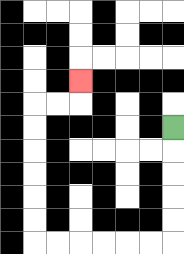{'start': '[7, 5]', 'end': '[3, 3]', 'path_directions': 'D,D,D,D,D,L,L,L,L,L,L,U,U,U,U,U,U,R,R,U', 'path_coordinates': '[[7, 5], [7, 6], [7, 7], [7, 8], [7, 9], [7, 10], [6, 10], [5, 10], [4, 10], [3, 10], [2, 10], [1, 10], [1, 9], [1, 8], [1, 7], [1, 6], [1, 5], [1, 4], [2, 4], [3, 4], [3, 3]]'}